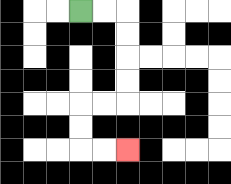{'start': '[3, 0]', 'end': '[5, 6]', 'path_directions': 'R,R,D,D,D,D,L,L,D,D,R,R', 'path_coordinates': '[[3, 0], [4, 0], [5, 0], [5, 1], [5, 2], [5, 3], [5, 4], [4, 4], [3, 4], [3, 5], [3, 6], [4, 6], [5, 6]]'}